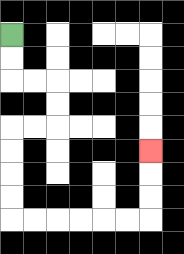{'start': '[0, 1]', 'end': '[6, 6]', 'path_directions': 'D,D,R,R,D,D,L,L,D,D,D,D,R,R,R,R,R,R,U,U,U', 'path_coordinates': '[[0, 1], [0, 2], [0, 3], [1, 3], [2, 3], [2, 4], [2, 5], [1, 5], [0, 5], [0, 6], [0, 7], [0, 8], [0, 9], [1, 9], [2, 9], [3, 9], [4, 9], [5, 9], [6, 9], [6, 8], [6, 7], [6, 6]]'}